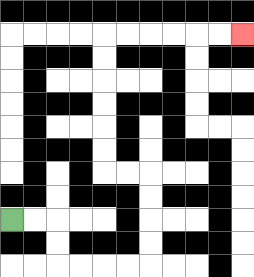{'start': '[0, 9]', 'end': '[10, 1]', 'path_directions': 'R,R,D,D,R,R,R,R,U,U,U,U,L,L,U,U,U,U,U,U,R,R,R,R,R,R', 'path_coordinates': '[[0, 9], [1, 9], [2, 9], [2, 10], [2, 11], [3, 11], [4, 11], [5, 11], [6, 11], [6, 10], [6, 9], [6, 8], [6, 7], [5, 7], [4, 7], [4, 6], [4, 5], [4, 4], [4, 3], [4, 2], [4, 1], [5, 1], [6, 1], [7, 1], [8, 1], [9, 1], [10, 1]]'}